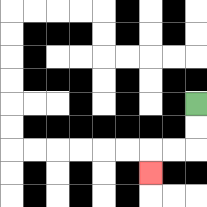{'start': '[8, 4]', 'end': '[6, 7]', 'path_directions': 'D,D,L,L,D', 'path_coordinates': '[[8, 4], [8, 5], [8, 6], [7, 6], [6, 6], [6, 7]]'}